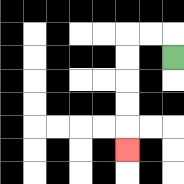{'start': '[7, 2]', 'end': '[5, 6]', 'path_directions': 'U,L,L,D,D,D,D,D', 'path_coordinates': '[[7, 2], [7, 1], [6, 1], [5, 1], [5, 2], [5, 3], [5, 4], [5, 5], [5, 6]]'}